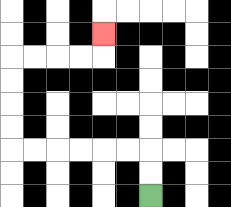{'start': '[6, 8]', 'end': '[4, 1]', 'path_directions': 'U,U,L,L,L,L,L,L,U,U,U,U,R,R,R,R,U', 'path_coordinates': '[[6, 8], [6, 7], [6, 6], [5, 6], [4, 6], [3, 6], [2, 6], [1, 6], [0, 6], [0, 5], [0, 4], [0, 3], [0, 2], [1, 2], [2, 2], [3, 2], [4, 2], [4, 1]]'}